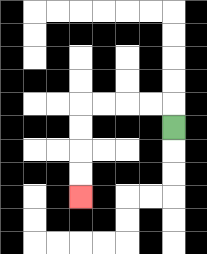{'start': '[7, 5]', 'end': '[3, 8]', 'path_directions': 'U,L,L,L,L,D,D,D,D', 'path_coordinates': '[[7, 5], [7, 4], [6, 4], [5, 4], [4, 4], [3, 4], [3, 5], [3, 6], [3, 7], [3, 8]]'}